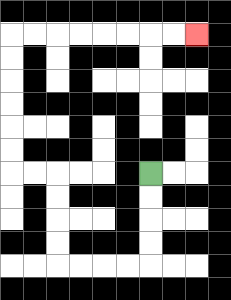{'start': '[6, 7]', 'end': '[8, 1]', 'path_directions': 'D,D,D,D,L,L,L,L,U,U,U,U,L,L,U,U,U,U,U,U,R,R,R,R,R,R,R,R', 'path_coordinates': '[[6, 7], [6, 8], [6, 9], [6, 10], [6, 11], [5, 11], [4, 11], [3, 11], [2, 11], [2, 10], [2, 9], [2, 8], [2, 7], [1, 7], [0, 7], [0, 6], [0, 5], [0, 4], [0, 3], [0, 2], [0, 1], [1, 1], [2, 1], [3, 1], [4, 1], [5, 1], [6, 1], [7, 1], [8, 1]]'}